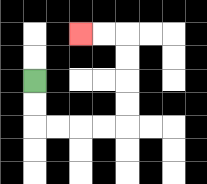{'start': '[1, 3]', 'end': '[3, 1]', 'path_directions': 'D,D,R,R,R,R,U,U,U,U,L,L', 'path_coordinates': '[[1, 3], [1, 4], [1, 5], [2, 5], [3, 5], [4, 5], [5, 5], [5, 4], [5, 3], [5, 2], [5, 1], [4, 1], [3, 1]]'}